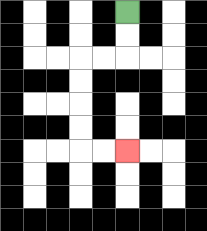{'start': '[5, 0]', 'end': '[5, 6]', 'path_directions': 'D,D,L,L,D,D,D,D,R,R', 'path_coordinates': '[[5, 0], [5, 1], [5, 2], [4, 2], [3, 2], [3, 3], [3, 4], [3, 5], [3, 6], [4, 6], [5, 6]]'}